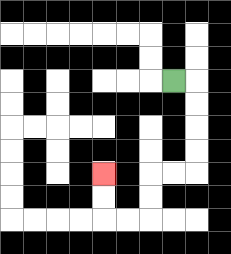{'start': '[7, 3]', 'end': '[4, 7]', 'path_directions': 'R,D,D,D,D,L,L,D,D,L,L,U,U', 'path_coordinates': '[[7, 3], [8, 3], [8, 4], [8, 5], [8, 6], [8, 7], [7, 7], [6, 7], [6, 8], [6, 9], [5, 9], [4, 9], [4, 8], [4, 7]]'}